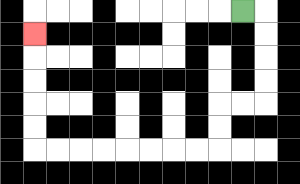{'start': '[10, 0]', 'end': '[1, 1]', 'path_directions': 'R,D,D,D,D,L,L,D,D,L,L,L,L,L,L,L,L,U,U,U,U,U', 'path_coordinates': '[[10, 0], [11, 0], [11, 1], [11, 2], [11, 3], [11, 4], [10, 4], [9, 4], [9, 5], [9, 6], [8, 6], [7, 6], [6, 6], [5, 6], [4, 6], [3, 6], [2, 6], [1, 6], [1, 5], [1, 4], [1, 3], [1, 2], [1, 1]]'}